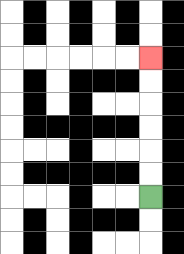{'start': '[6, 8]', 'end': '[6, 2]', 'path_directions': 'U,U,U,U,U,U', 'path_coordinates': '[[6, 8], [6, 7], [6, 6], [6, 5], [6, 4], [6, 3], [6, 2]]'}